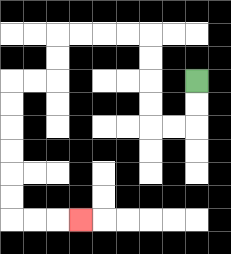{'start': '[8, 3]', 'end': '[3, 9]', 'path_directions': 'D,D,L,L,U,U,U,U,L,L,L,L,D,D,L,L,D,D,D,D,D,D,R,R,R', 'path_coordinates': '[[8, 3], [8, 4], [8, 5], [7, 5], [6, 5], [6, 4], [6, 3], [6, 2], [6, 1], [5, 1], [4, 1], [3, 1], [2, 1], [2, 2], [2, 3], [1, 3], [0, 3], [0, 4], [0, 5], [0, 6], [0, 7], [0, 8], [0, 9], [1, 9], [2, 9], [3, 9]]'}